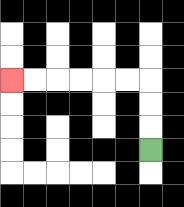{'start': '[6, 6]', 'end': '[0, 3]', 'path_directions': 'U,U,U,L,L,L,L,L,L', 'path_coordinates': '[[6, 6], [6, 5], [6, 4], [6, 3], [5, 3], [4, 3], [3, 3], [2, 3], [1, 3], [0, 3]]'}